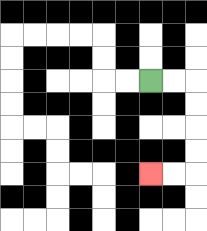{'start': '[6, 3]', 'end': '[6, 7]', 'path_directions': 'R,R,D,D,D,D,L,L', 'path_coordinates': '[[6, 3], [7, 3], [8, 3], [8, 4], [8, 5], [8, 6], [8, 7], [7, 7], [6, 7]]'}